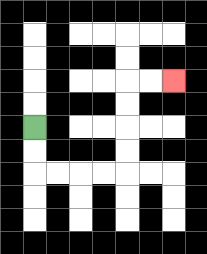{'start': '[1, 5]', 'end': '[7, 3]', 'path_directions': 'D,D,R,R,R,R,U,U,U,U,R,R', 'path_coordinates': '[[1, 5], [1, 6], [1, 7], [2, 7], [3, 7], [4, 7], [5, 7], [5, 6], [5, 5], [5, 4], [5, 3], [6, 3], [7, 3]]'}